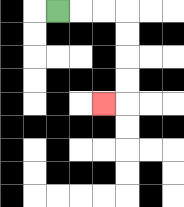{'start': '[2, 0]', 'end': '[4, 4]', 'path_directions': 'R,R,R,D,D,D,D,L', 'path_coordinates': '[[2, 0], [3, 0], [4, 0], [5, 0], [5, 1], [5, 2], [5, 3], [5, 4], [4, 4]]'}